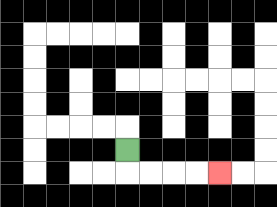{'start': '[5, 6]', 'end': '[9, 7]', 'path_directions': 'D,R,R,R,R', 'path_coordinates': '[[5, 6], [5, 7], [6, 7], [7, 7], [8, 7], [9, 7]]'}